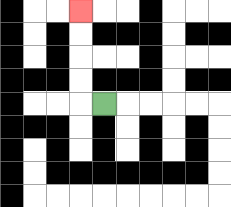{'start': '[4, 4]', 'end': '[3, 0]', 'path_directions': 'L,U,U,U,U', 'path_coordinates': '[[4, 4], [3, 4], [3, 3], [3, 2], [3, 1], [3, 0]]'}